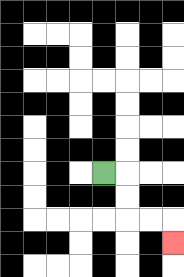{'start': '[4, 7]', 'end': '[7, 10]', 'path_directions': 'R,D,D,R,R,D', 'path_coordinates': '[[4, 7], [5, 7], [5, 8], [5, 9], [6, 9], [7, 9], [7, 10]]'}